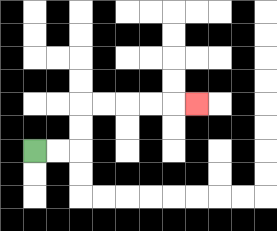{'start': '[1, 6]', 'end': '[8, 4]', 'path_directions': 'R,R,U,U,R,R,R,R,R', 'path_coordinates': '[[1, 6], [2, 6], [3, 6], [3, 5], [3, 4], [4, 4], [5, 4], [6, 4], [7, 4], [8, 4]]'}